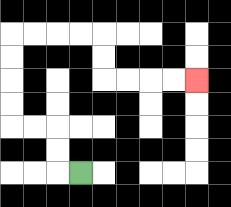{'start': '[3, 7]', 'end': '[8, 3]', 'path_directions': 'L,U,U,L,L,U,U,U,U,R,R,R,R,D,D,R,R,R,R', 'path_coordinates': '[[3, 7], [2, 7], [2, 6], [2, 5], [1, 5], [0, 5], [0, 4], [0, 3], [0, 2], [0, 1], [1, 1], [2, 1], [3, 1], [4, 1], [4, 2], [4, 3], [5, 3], [6, 3], [7, 3], [8, 3]]'}